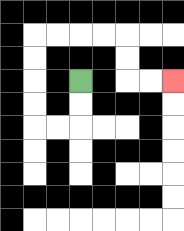{'start': '[3, 3]', 'end': '[7, 3]', 'path_directions': 'D,D,L,L,U,U,U,U,R,R,R,R,D,D,R,R', 'path_coordinates': '[[3, 3], [3, 4], [3, 5], [2, 5], [1, 5], [1, 4], [1, 3], [1, 2], [1, 1], [2, 1], [3, 1], [4, 1], [5, 1], [5, 2], [5, 3], [6, 3], [7, 3]]'}